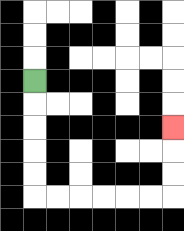{'start': '[1, 3]', 'end': '[7, 5]', 'path_directions': 'D,D,D,D,D,R,R,R,R,R,R,U,U,U', 'path_coordinates': '[[1, 3], [1, 4], [1, 5], [1, 6], [1, 7], [1, 8], [2, 8], [3, 8], [4, 8], [5, 8], [6, 8], [7, 8], [7, 7], [7, 6], [7, 5]]'}